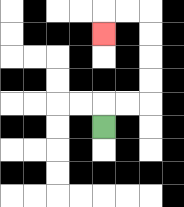{'start': '[4, 5]', 'end': '[4, 1]', 'path_directions': 'U,R,R,U,U,U,U,L,L,D', 'path_coordinates': '[[4, 5], [4, 4], [5, 4], [6, 4], [6, 3], [6, 2], [6, 1], [6, 0], [5, 0], [4, 0], [4, 1]]'}